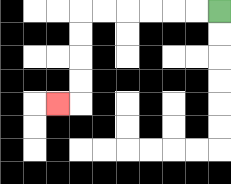{'start': '[9, 0]', 'end': '[2, 4]', 'path_directions': 'L,L,L,L,L,L,D,D,D,D,L', 'path_coordinates': '[[9, 0], [8, 0], [7, 0], [6, 0], [5, 0], [4, 0], [3, 0], [3, 1], [3, 2], [3, 3], [3, 4], [2, 4]]'}